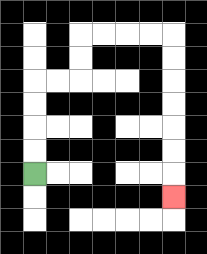{'start': '[1, 7]', 'end': '[7, 8]', 'path_directions': 'U,U,U,U,R,R,U,U,R,R,R,R,D,D,D,D,D,D,D', 'path_coordinates': '[[1, 7], [1, 6], [1, 5], [1, 4], [1, 3], [2, 3], [3, 3], [3, 2], [3, 1], [4, 1], [5, 1], [6, 1], [7, 1], [7, 2], [7, 3], [7, 4], [7, 5], [7, 6], [7, 7], [7, 8]]'}